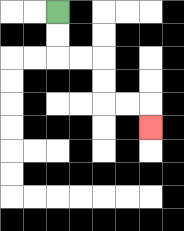{'start': '[2, 0]', 'end': '[6, 5]', 'path_directions': 'D,D,R,R,D,D,R,R,D', 'path_coordinates': '[[2, 0], [2, 1], [2, 2], [3, 2], [4, 2], [4, 3], [4, 4], [5, 4], [6, 4], [6, 5]]'}